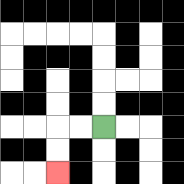{'start': '[4, 5]', 'end': '[2, 7]', 'path_directions': 'L,L,D,D', 'path_coordinates': '[[4, 5], [3, 5], [2, 5], [2, 6], [2, 7]]'}